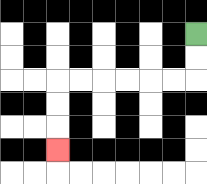{'start': '[8, 1]', 'end': '[2, 6]', 'path_directions': 'D,D,L,L,L,L,L,L,D,D,D', 'path_coordinates': '[[8, 1], [8, 2], [8, 3], [7, 3], [6, 3], [5, 3], [4, 3], [3, 3], [2, 3], [2, 4], [2, 5], [2, 6]]'}